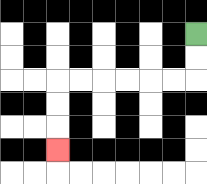{'start': '[8, 1]', 'end': '[2, 6]', 'path_directions': 'D,D,L,L,L,L,L,L,D,D,D', 'path_coordinates': '[[8, 1], [8, 2], [8, 3], [7, 3], [6, 3], [5, 3], [4, 3], [3, 3], [2, 3], [2, 4], [2, 5], [2, 6]]'}